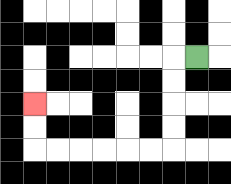{'start': '[8, 2]', 'end': '[1, 4]', 'path_directions': 'L,D,D,D,D,L,L,L,L,L,L,U,U', 'path_coordinates': '[[8, 2], [7, 2], [7, 3], [7, 4], [7, 5], [7, 6], [6, 6], [5, 6], [4, 6], [3, 6], [2, 6], [1, 6], [1, 5], [1, 4]]'}